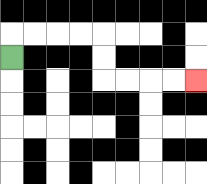{'start': '[0, 2]', 'end': '[8, 3]', 'path_directions': 'U,R,R,R,R,D,D,R,R,R,R', 'path_coordinates': '[[0, 2], [0, 1], [1, 1], [2, 1], [3, 1], [4, 1], [4, 2], [4, 3], [5, 3], [6, 3], [7, 3], [8, 3]]'}